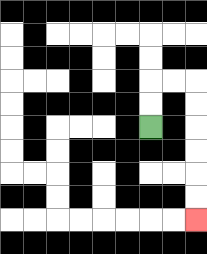{'start': '[6, 5]', 'end': '[8, 9]', 'path_directions': 'U,U,R,R,D,D,D,D,D,D', 'path_coordinates': '[[6, 5], [6, 4], [6, 3], [7, 3], [8, 3], [8, 4], [8, 5], [8, 6], [8, 7], [8, 8], [8, 9]]'}